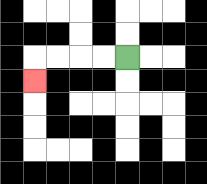{'start': '[5, 2]', 'end': '[1, 3]', 'path_directions': 'L,L,L,L,D', 'path_coordinates': '[[5, 2], [4, 2], [3, 2], [2, 2], [1, 2], [1, 3]]'}